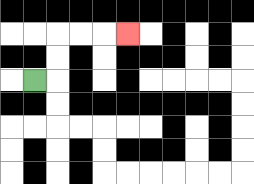{'start': '[1, 3]', 'end': '[5, 1]', 'path_directions': 'R,U,U,R,R,R', 'path_coordinates': '[[1, 3], [2, 3], [2, 2], [2, 1], [3, 1], [4, 1], [5, 1]]'}